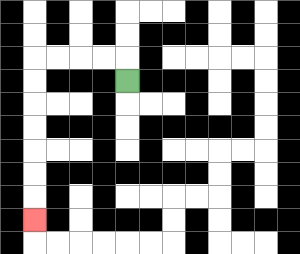{'start': '[5, 3]', 'end': '[1, 9]', 'path_directions': 'U,L,L,L,L,D,D,D,D,D,D,D', 'path_coordinates': '[[5, 3], [5, 2], [4, 2], [3, 2], [2, 2], [1, 2], [1, 3], [1, 4], [1, 5], [1, 6], [1, 7], [1, 8], [1, 9]]'}